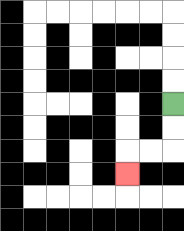{'start': '[7, 4]', 'end': '[5, 7]', 'path_directions': 'D,D,L,L,D', 'path_coordinates': '[[7, 4], [7, 5], [7, 6], [6, 6], [5, 6], [5, 7]]'}